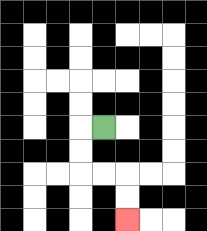{'start': '[4, 5]', 'end': '[5, 9]', 'path_directions': 'L,D,D,R,R,D,D', 'path_coordinates': '[[4, 5], [3, 5], [3, 6], [3, 7], [4, 7], [5, 7], [5, 8], [5, 9]]'}